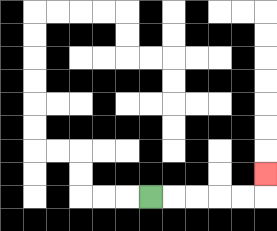{'start': '[6, 8]', 'end': '[11, 7]', 'path_directions': 'R,R,R,R,R,U', 'path_coordinates': '[[6, 8], [7, 8], [8, 8], [9, 8], [10, 8], [11, 8], [11, 7]]'}